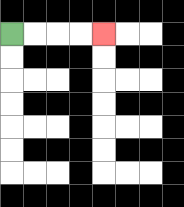{'start': '[0, 1]', 'end': '[4, 1]', 'path_directions': 'R,R,R,R', 'path_coordinates': '[[0, 1], [1, 1], [2, 1], [3, 1], [4, 1]]'}